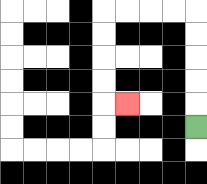{'start': '[8, 5]', 'end': '[5, 4]', 'path_directions': 'U,U,U,U,U,L,L,L,L,D,D,D,D,R', 'path_coordinates': '[[8, 5], [8, 4], [8, 3], [8, 2], [8, 1], [8, 0], [7, 0], [6, 0], [5, 0], [4, 0], [4, 1], [4, 2], [4, 3], [4, 4], [5, 4]]'}